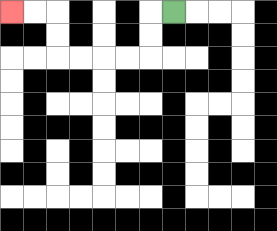{'start': '[7, 0]', 'end': '[0, 0]', 'path_directions': 'L,D,D,L,L,L,L,U,U,L,L', 'path_coordinates': '[[7, 0], [6, 0], [6, 1], [6, 2], [5, 2], [4, 2], [3, 2], [2, 2], [2, 1], [2, 0], [1, 0], [0, 0]]'}